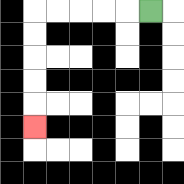{'start': '[6, 0]', 'end': '[1, 5]', 'path_directions': 'L,L,L,L,L,D,D,D,D,D', 'path_coordinates': '[[6, 0], [5, 0], [4, 0], [3, 0], [2, 0], [1, 0], [1, 1], [1, 2], [1, 3], [1, 4], [1, 5]]'}